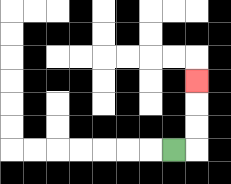{'start': '[7, 6]', 'end': '[8, 3]', 'path_directions': 'R,U,U,U', 'path_coordinates': '[[7, 6], [8, 6], [8, 5], [8, 4], [8, 3]]'}